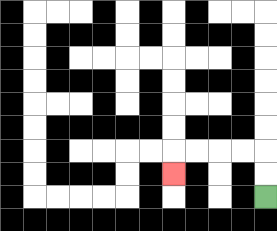{'start': '[11, 8]', 'end': '[7, 7]', 'path_directions': 'U,U,L,L,L,L,D', 'path_coordinates': '[[11, 8], [11, 7], [11, 6], [10, 6], [9, 6], [8, 6], [7, 6], [7, 7]]'}